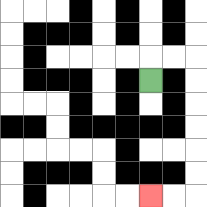{'start': '[6, 3]', 'end': '[6, 8]', 'path_directions': 'U,R,R,D,D,D,D,D,D,L,L', 'path_coordinates': '[[6, 3], [6, 2], [7, 2], [8, 2], [8, 3], [8, 4], [8, 5], [8, 6], [8, 7], [8, 8], [7, 8], [6, 8]]'}